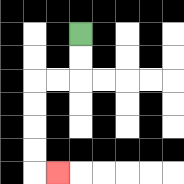{'start': '[3, 1]', 'end': '[2, 7]', 'path_directions': 'D,D,L,L,D,D,D,D,R', 'path_coordinates': '[[3, 1], [3, 2], [3, 3], [2, 3], [1, 3], [1, 4], [1, 5], [1, 6], [1, 7], [2, 7]]'}